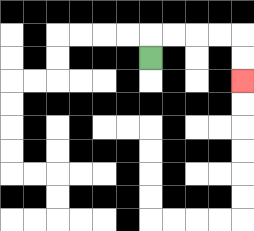{'start': '[6, 2]', 'end': '[10, 3]', 'path_directions': 'U,R,R,R,R,D,D', 'path_coordinates': '[[6, 2], [6, 1], [7, 1], [8, 1], [9, 1], [10, 1], [10, 2], [10, 3]]'}